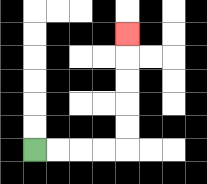{'start': '[1, 6]', 'end': '[5, 1]', 'path_directions': 'R,R,R,R,U,U,U,U,U', 'path_coordinates': '[[1, 6], [2, 6], [3, 6], [4, 6], [5, 6], [5, 5], [5, 4], [5, 3], [5, 2], [5, 1]]'}